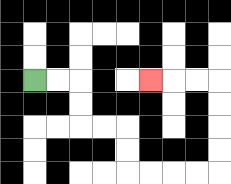{'start': '[1, 3]', 'end': '[6, 3]', 'path_directions': 'R,R,D,D,R,R,D,D,R,R,R,R,U,U,U,U,L,L,L', 'path_coordinates': '[[1, 3], [2, 3], [3, 3], [3, 4], [3, 5], [4, 5], [5, 5], [5, 6], [5, 7], [6, 7], [7, 7], [8, 7], [9, 7], [9, 6], [9, 5], [9, 4], [9, 3], [8, 3], [7, 3], [6, 3]]'}